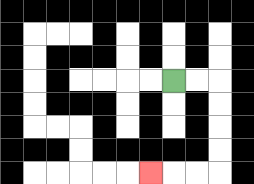{'start': '[7, 3]', 'end': '[6, 7]', 'path_directions': 'R,R,D,D,D,D,L,L,L', 'path_coordinates': '[[7, 3], [8, 3], [9, 3], [9, 4], [9, 5], [9, 6], [9, 7], [8, 7], [7, 7], [6, 7]]'}